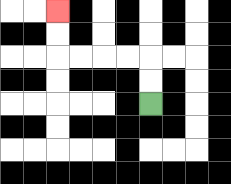{'start': '[6, 4]', 'end': '[2, 0]', 'path_directions': 'U,U,L,L,L,L,U,U', 'path_coordinates': '[[6, 4], [6, 3], [6, 2], [5, 2], [4, 2], [3, 2], [2, 2], [2, 1], [2, 0]]'}